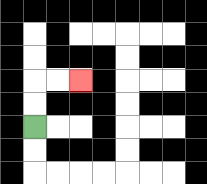{'start': '[1, 5]', 'end': '[3, 3]', 'path_directions': 'U,U,R,R', 'path_coordinates': '[[1, 5], [1, 4], [1, 3], [2, 3], [3, 3]]'}